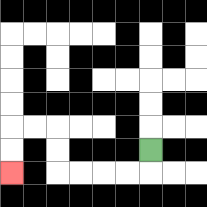{'start': '[6, 6]', 'end': '[0, 7]', 'path_directions': 'D,L,L,L,L,U,U,L,L,D,D', 'path_coordinates': '[[6, 6], [6, 7], [5, 7], [4, 7], [3, 7], [2, 7], [2, 6], [2, 5], [1, 5], [0, 5], [0, 6], [0, 7]]'}